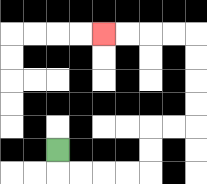{'start': '[2, 6]', 'end': '[4, 1]', 'path_directions': 'D,R,R,R,R,U,U,R,R,U,U,U,U,L,L,L,L', 'path_coordinates': '[[2, 6], [2, 7], [3, 7], [4, 7], [5, 7], [6, 7], [6, 6], [6, 5], [7, 5], [8, 5], [8, 4], [8, 3], [8, 2], [8, 1], [7, 1], [6, 1], [5, 1], [4, 1]]'}